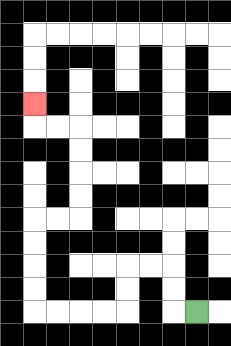{'start': '[8, 13]', 'end': '[1, 4]', 'path_directions': 'L,U,U,L,L,D,D,L,L,L,L,U,U,U,U,R,R,U,U,U,U,L,L,U', 'path_coordinates': '[[8, 13], [7, 13], [7, 12], [7, 11], [6, 11], [5, 11], [5, 12], [5, 13], [4, 13], [3, 13], [2, 13], [1, 13], [1, 12], [1, 11], [1, 10], [1, 9], [2, 9], [3, 9], [3, 8], [3, 7], [3, 6], [3, 5], [2, 5], [1, 5], [1, 4]]'}